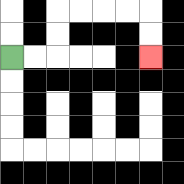{'start': '[0, 2]', 'end': '[6, 2]', 'path_directions': 'R,R,U,U,R,R,R,R,D,D', 'path_coordinates': '[[0, 2], [1, 2], [2, 2], [2, 1], [2, 0], [3, 0], [4, 0], [5, 0], [6, 0], [6, 1], [6, 2]]'}